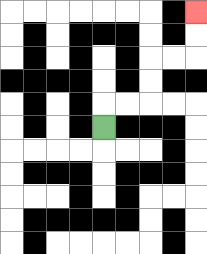{'start': '[4, 5]', 'end': '[8, 0]', 'path_directions': 'U,R,R,U,U,R,R,U,U', 'path_coordinates': '[[4, 5], [4, 4], [5, 4], [6, 4], [6, 3], [6, 2], [7, 2], [8, 2], [8, 1], [8, 0]]'}